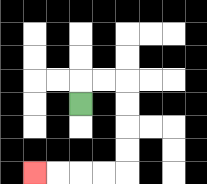{'start': '[3, 4]', 'end': '[1, 7]', 'path_directions': 'U,R,R,D,D,D,D,L,L,L,L', 'path_coordinates': '[[3, 4], [3, 3], [4, 3], [5, 3], [5, 4], [5, 5], [5, 6], [5, 7], [4, 7], [3, 7], [2, 7], [1, 7]]'}